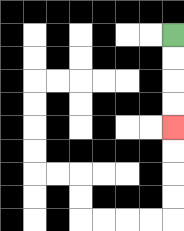{'start': '[7, 1]', 'end': '[7, 5]', 'path_directions': 'D,D,D,D', 'path_coordinates': '[[7, 1], [7, 2], [7, 3], [7, 4], [7, 5]]'}